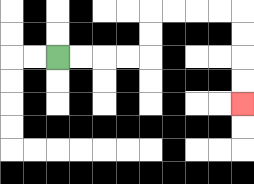{'start': '[2, 2]', 'end': '[10, 4]', 'path_directions': 'R,R,R,R,U,U,R,R,R,R,D,D,D,D', 'path_coordinates': '[[2, 2], [3, 2], [4, 2], [5, 2], [6, 2], [6, 1], [6, 0], [7, 0], [8, 0], [9, 0], [10, 0], [10, 1], [10, 2], [10, 3], [10, 4]]'}